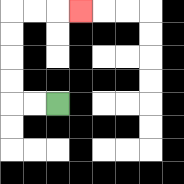{'start': '[2, 4]', 'end': '[3, 0]', 'path_directions': 'L,L,U,U,U,U,R,R,R', 'path_coordinates': '[[2, 4], [1, 4], [0, 4], [0, 3], [0, 2], [0, 1], [0, 0], [1, 0], [2, 0], [3, 0]]'}